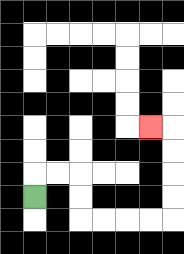{'start': '[1, 8]', 'end': '[6, 5]', 'path_directions': 'U,R,R,D,D,R,R,R,R,U,U,U,U,L', 'path_coordinates': '[[1, 8], [1, 7], [2, 7], [3, 7], [3, 8], [3, 9], [4, 9], [5, 9], [6, 9], [7, 9], [7, 8], [7, 7], [7, 6], [7, 5], [6, 5]]'}